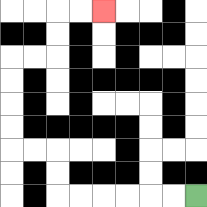{'start': '[8, 8]', 'end': '[4, 0]', 'path_directions': 'L,L,L,L,L,L,U,U,L,L,U,U,U,U,R,R,U,U,R,R', 'path_coordinates': '[[8, 8], [7, 8], [6, 8], [5, 8], [4, 8], [3, 8], [2, 8], [2, 7], [2, 6], [1, 6], [0, 6], [0, 5], [0, 4], [0, 3], [0, 2], [1, 2], [2, 2], [2, 1], [2, 0], [3, 0], [4, 0]]'}